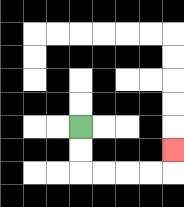{'start': '[3, 5]', 'end': '[7, 6]', 'path_directions': 'D,D,R,R,R,R,U', 'path_coordinates': '[[3, 5], [3, 6], [3, 7], [4, 7], [5, 7], [6, 7], [7, 7], [7, 6]]'}